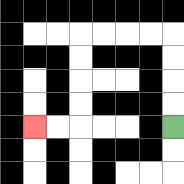{'start': '[7, 5]', 'end': '[1, 5]', 'path_directions': 'U,U,U,U,L,L,L,L,D,D,D,D,L,L', 'path_coordinates': '[[7, 5], [7, 4], [7, 3], [7, 2], [7, 1], [6, 1], [5, 1], [4, 1], [3, 1], [3, 2], [3, 3], [3, 4], [3, 5], [2, 5], [1, 5]]'}